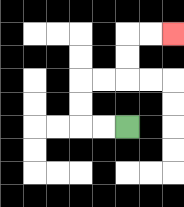{'start': '[5, 5]', 'end': '[7, 1]', 'path_directions': 'L,L,U,U,R,R,U,U,R,R', 'path_coordinates': '[[5, 5], [4, 5], [3, 5], [3, 4], [3, 3], [4, 3], [5, 3], [5, 2], [5, 1], [6, 1], [7, 1]]'}